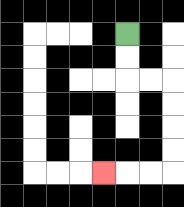{'start': '[5, 1]', 'end': '[4, 7]', 'path_directions': 'D,D,R,R,D,D,D,D,L,L,L', 'path_coordinates': '[[5, 1], [5, 2], [5, 3], [6, 3], [7, 3], [7, 4], [7, 5], [7, 6], [7, 7], [6, 7], [5, 7], [4, 7]]'}